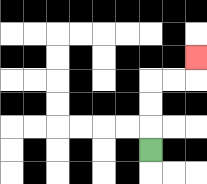{'start': '[6, 6]', 'end': '[8, 2]', 'path_directions': 'U,U,U,R,R,U', 'path_coordinates': '[[6, 6], [6, 5], [6, 4], [6, 3], [7, 3], [8, 3], [8, 2]]'}